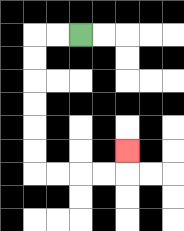{'start': '[3, 1]', 'end': '[5, 6]', 'path_directions': 'L,L,D,D,D,D,D,D,R,R,R,R,U', 'path_coordinates': '[[3, 1], [2, 1], [1, 1], [1, 2], [1, 3], [1, 4], [1, 5], [1, 6], [1, 7], [2, 7], [3, 7], [4, 7], [5, 7], [5, 6]]'}